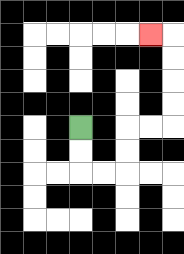{'start': '[3, 5]', 'end': '[6, 1]', 'path_directions': 'D,D,R,R,U,U,R,R,U,U,U,U,L', 'path_coordinates': '[[3, 5], [3, 6], [3, 7], [4, 7], [5, 7], [5, 6], [5, 5], [6, 5], [7, 5], [7, 4], [7, 3], [7, 2], [7, 1], [6, 1]]'}